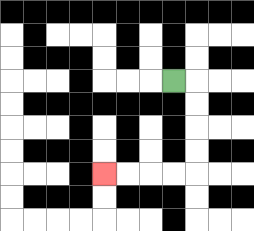{'start': '[7, 3]', 'end': '[4, 7]', 'path_directions': 'R,D,D,D,D,L,L,L,L', 'path_coordinates': '[[7, 3], [8, 3], [8, 4], [8, 5], [8, 6], [8, 7], [7, 7], [6, 7], [5, 7], [4, 7]]'}